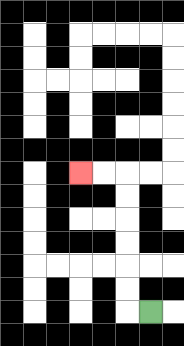{'start': '[6, 13]', 'end': '[3, 7]', 'path_directions': 'L,U,U,U,U,U,U,L,L', 'path_coordinates': '[[6, 13], [5, 13], [5, 12], [5, 11], [5, 10], [5, 9], [5, 8], [5, 7], [4, 7], [3, 7]]'}